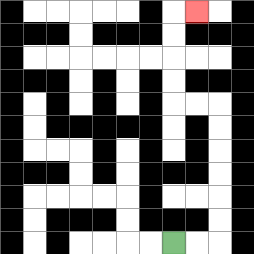{'start': '[7, 10]', 'end': '[8, 0]', 'path_directions': 'R,R,U,U,U,U,U,U,L,L,U,U,U,U,R', 'path_coordinates': '[[7, 10], [8, 10], [9, 10], [9, 9], [9, 8], [9, 7], [9, 6], [9, 5], [9, 4], [8, 4], [7, 4], [7, 3], [7, 2], [7, 1], [7, 0], [8, 0]]'}